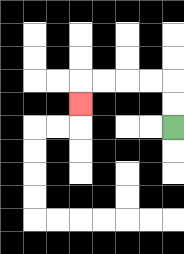{'start': '[7, 5]', 'end': '[3, 4]', 'path_directions': 'U,U,L,L,L,L,D', 'path_coordinates': '[[7, 5], [7, 4], [7, 3], [6, 3], [5, 3], [4, 3], [3, 3], [3, 4]]'}